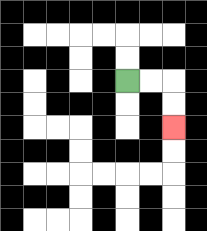{'start': '[5, 3]', 'end': '[7, 5]', 'path_directions': 'R,R,D,D', 'path_coordinates': '[[5, 3], [6, 3], [7, 3], [7, 4], [7, 5]]'}